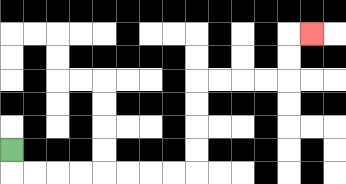{'start': '[0, 6]', 'end': '[13, 1]', 'path_directions': 'D,R,R,R,R,R,R,R,R,U,U,U,U,R,R,R,R,U,U,R', 'path_coordinates': '[[0, 6], [0, 7], [1, 7], [2, 7], [3, 7], [4, 7], [5, 7], [6, 7], [7, 7], [8, 7], [8, 6], [8, 5], [8, 4], [8, 3], [9, 3], [10, 3], [11, 3], [12, 3], [12, 2], [12, 1], [13, 1]]'}